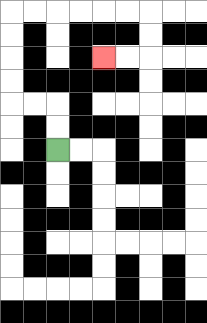{'start': '[2, 6]', 'end': '[4, 2]', 'path_directions': 'U,U,L,L,U,U,U,U,R,R,R,R,R,R,D,D,L,L', 'path_coordinates': '[[2, 6], [2, 5], [2, 4], [1, 4], [0, 4], [0, 3], [0, 2], [0, 1], [0, 0], [1, 0], [2, 0], [3, 0], [4, 0], [5, 0], [6, 0], [6, 1], [6, 2], [5, 2], [4, 2]]'}